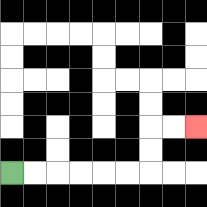{'start': '[0, 7]', 'end': '[8, 5]', 'path_directions': 'R,R,R,R,R,R,U,U,R,R', 'path_coordinates': '[[0, 7], [1, 7], [2, 7], [3, 7], [4, 7], [5, 7], [6, 7], [6, 6], [6, 5], [7, 5], [8, 5]]'}